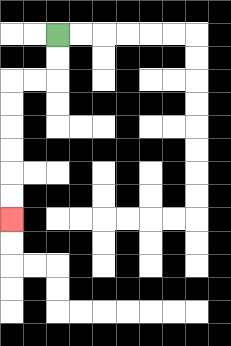{'start': '[2, 1]', 'end': '[0, 9]', 'path_directions': 'D,D,L,L,D,D,D,D,D,D', 'path_coordinates': '[[2, 1], [2, 2], [2, 3], [1, 3], [0, 3], [0, 4], [0, 5], [0, 6], [0, 7], [0, 8], [0, 9]]'}